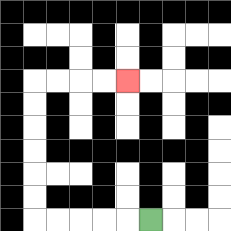{'start': '[6, 9]', 'end': '[5, 3]', 'path_directions': 'L,L,L,L,L,U,U,U,U,U,U,R,R,R,R', 'path_coordinates': '[[6, 9], [5, 9], [4, 9], [3, 9], [2, 9], [1, 9], [1, 8], [1, 7], [1, 6], [1, 5], [1, 4], [1, 3], [2, 3], [3, 3], [4, 3], [5, 3]]'}